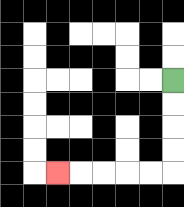{'start': '[7, 3]', 'end': '[2, 7]', 'path_directions': 'D,D,D,D,L,L,L,L,L', 'path_coordinates': '[[7, 3], [7, 4], [7, 5], [7, 6], [7, 7], [6, 7], [5, 7], [4, 7], [3, 7], [2, 7]]'}